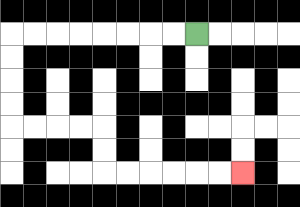{'start': '[8, 1]', 'end': '[10, 7]', 'path_directions': 'L,L,L,L,L,L,L,L,D,D,D,D,R,R,R,R,D,D,R,R,R,R,R,R', 'path_coordinates': '[[8, 1], [7, 1], [6, 1], [5, 1], [4, 1], [3, 1], [2, 1], [1, 1], [0, 1], [0, 2], [0, 3], [0, 4], [0, 5], [1, 5], [2, 5], [3, 5], [4, 5], [4, 6], [4, 7], [5, 7], [6, 7], [7, 7], [8, 7], [9, 7], [10, 7]]'}